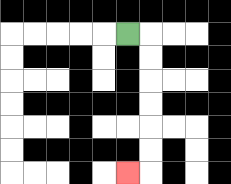{'start': '[5, 1]', 'end': '[5, 7]', 'path_directions': 'R,D,D,D,D,D,D,L', 'path_coordinates': '[[5, 1], [6, 1], [6, 2], [6, 3], [6, 4], [6, 5], [6, 6], [6, 7], [5, 7]]'}